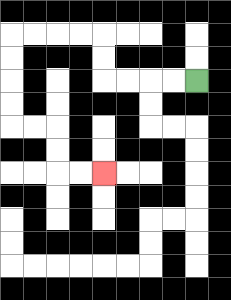{'start': '[8, 3]', 'end': '[4, 7]', 'path_directions': 'L,L,L,L,U,U,L,L,L,L,D,D,D,D,R,R,D,D,R,R', 'path_coordinates': '[[8, 3], [7, 3], [6, 3], [5, 3], [4, 3], [4, 2], [4, 1], [3, 1], [2, 1], [1, 1], [0, 1], [0, 2], [0, 3], [0, 4], [0, 5], [1, 5], [2, 5], [2, 6], [2, 7], [3, 7], [4, 7]]'}